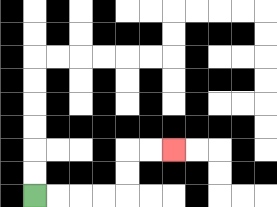{'start': '[1, 8]', 'end': '[7, 6]', 'path_directions': 'R,R,R,R,U,U,R,R', 'path_coordinates': '[[1, 8], [2, 8], [3, 8], [4, 8], [5, 8], [5, 7], [5, 6], [6, 6], [7, 6]]'}